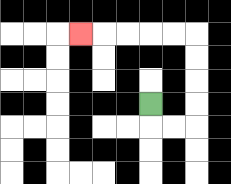{'start': '[6, 4]', 'end': '[3, 1]', 'path_directions': 'D,R,R,U,U,U,U,L,L,L,L,L', 'path_coordinates': '[[6, 4], [6, 5], [7, 5], [8, 5], [8, 4], [8, 3], [8, 2], [8, 1], [7, 1], [6, 1], [5, 1], [4, 1], [3, 1]]'}